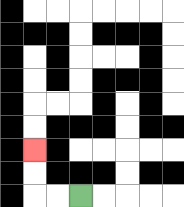{'start': '[3, 8]', 'end': '[1, 6]', 'path_directions': 'L,L,U,U', 'path_coordinates': '[[3, 8], [2, 8], [1, 8], [1, 7], [1, 6]]'}